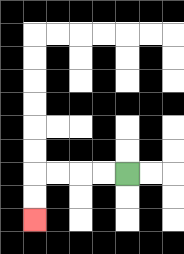{'start': '[5, 7]', 'end': '[1, 9]', 'path_directions': 'L,L,L,L,D,D', 'path_coordinates': '[[5, 7], [4, 7], [3, 7], [2, 7], [1, 7], [1, 8], [1, 9]]'}